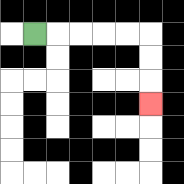{'start': '[1, 1]', 'end': '[6, 4]', 'path_directions': 'R,R,R,R,R,D,D,D', 'path_coordinates': '[[1, 1], [2, 1], [3, 1], [4, 1], [5, 1], [6, 1], [6, 2], [6, 3], [6, 4]]'}